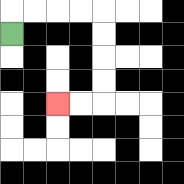{'start': '[0, 1]', 'end': '[2, 4]', 'path_directions': 'U,R,R,R,R,D,D,D,D,L,L', 'path_coordinates': '[[0, 1], [0, 0], [1, 0], [2, 0], [3, 0], [4, 0], [4, 1], [4, 2], [4, 3], [4, 4], [3, 4], [2, 4]]'}